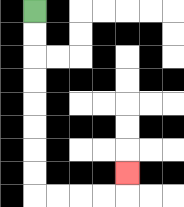{'start': '[1, 0]', 'end': '[5, 7]', 'path_directions': 'D,D,D,D,D,D,D,D,R,R,R,R,U', 'path_coordinates': '[[1, 0], [1, 1], [1, 2], [1, 3], [1, 4], [1, 5], [1, 6], [1, 7], [1, 8], [2, 8], [3, 8], [4, 8], [5, 8], [5, 7]]'}